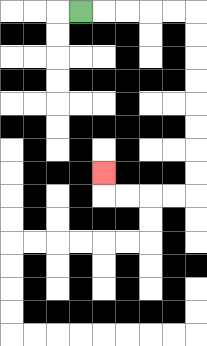{'start': '[3, 0]', 'end': '[4, 7]', 'path_directions': 'R,R,R,R,R,D,D,D,D,D,D,D,D,L,L,L,L,U', 'path_coordinates': '[[3, 0], [4, 0], [5, 0], [6, 0], [7, 0], [8, 0], [8, 1], [8, 2], [8, 3], [8, 4], [8, 5], [8, 6], [8, 7], [8, 8], [7, 8], [6, 8], [5, 8], [4, 8], [4, 7]]'}